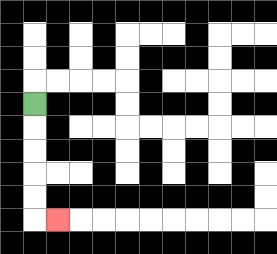{'start': '[1, 4]', 'end': '[2, 9]', 'path_directions': 'D,D,D,D,D,R', 'path_coordinates': '[[1, 4], [1, 5], [1, 6], [1, 7], [1, 8], [1, 9], [2, 9]]'}